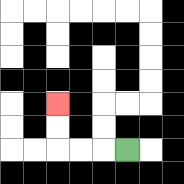{'start': '[5, 6]', 'end': '[2, 4]', 'path_directions': 'L,L,L,U,U', 'path_coordinates': '[[5, 6], [4, 6], [3, 6], [2, 6], [2, 5], [2, 4]]'}